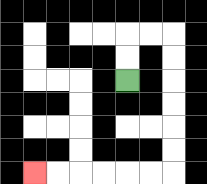{'start': '[5, 3]', 'end': '[1, 7]', 'path_directions': 'U,U,R,R,D,D,D,D,D,D,L,L,L,L,L,L', 'path_coordinates': '[[5, 3], [5, 2], [5, 1], [6, 1], [7, 1], [7, 2], [7, 3], [7, 4], [7, 5], [7, 6], [7, 7], [6, 7], [5, 7], [4, 7], [3, 7], [2, 7], [1, 7]]'}